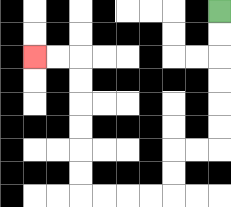{'start': '[9, 0]', 'end': '[1, 2]', 'path_directions': 'D,D,D,D,D,D,L,L,D,D,L,L,L,L,U,U,U,U,U,U,L,L', 'path_coordinates': '[[9, 0], [9, 1], [9, 2], [9, 3], [9, 4], [9, 5], [9, 6], [8, 6], [7, 6], [7, 7], [7, 8], [6, 8], [5, 8], [4, 8], [3, 8], [3, 7], [3, 6], [3, 5], [3, 4], [3, 3], [3, 2], [2, 2], [1, 2]]'}